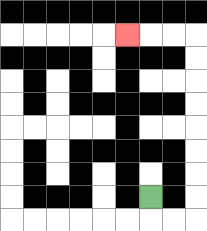{'start': '[6, 8]', 'end': '[5, 1]', 'path_directions': 'D,R,R,U,U,U,U,U,U,U,U,L,L,L', 'path_coordinates': '[[6, 8], [6, 9], [7, 9], [8, 9], [8, 8], [8, 7], [8, 6], [8, 5], [8, 4], [8, 3], [8, 2], [8, 1], [7, 1], [6, 1], [5, 1]]'}